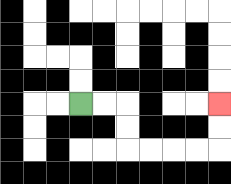{'start': '[3, 4]', 'end': '[9, 4]', 'path_directions': 'R,R,D,D,R,R,R,R,U,U', 'path_coordinates': '[[3, 4], [4, 4], [5, 4], [5, 5], [5, 6], [6, 6], [7, 6], [8, 6], [9, 6], [9, 5], [9, 4]]'}